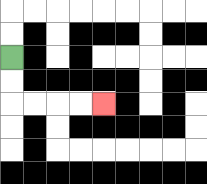{'start': '[0, 2]', 'end': '[4, 4]', 'path_directions': 'D,D,R,R,R,R', 'path_coordinates': '[[0, 2], [0, 3], [0, 4], [1, 4], [2, 4], [3, 4], [4, 4]]'}